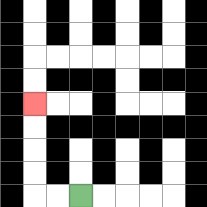{'start': '[3, 8]', 'end': '[1, 4]', 'path_directions': 'L,L,U,U,U,U', 'path_coordinates': '[[3, 8], [2, 8], [1, 8], [1, 7], [1, 6], [1, 5], [1, 4]]'}